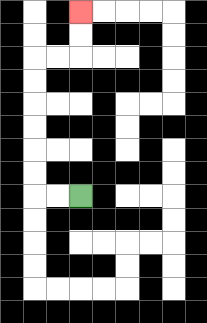{'start': '[3, 8]', 'end': '[3, 0]', 'path_directions': 'L,L,U,U,U,U,U,U,R,R,U,U', 'path_coordinates': '[[3, 8], [2, 8], [1, 8], [1, 7], [1, 6], [1, 5], [1, 4], [1, 3], [1, 2], [2, 2], [3, 2], [3, 1], [3, 0]]'}